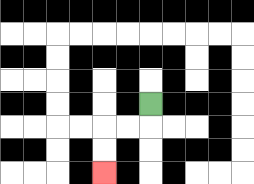{'start': '[6, 4]', 'end': '[4, 7]', 'path_directions': 'D,L,L,D,D', 'path_coordinates': '[[6, 4], [6, 5], [5, 5], [4, 5], [4, 6], [4, 7]]'}